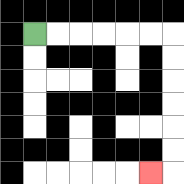{'start': '[1, 1]', 'end': '[6, 7]', 'path_directions': 'R,R,R,R,R,R,D,D,D,D,D,D,L', 'path_coordinates': '[[1, 1], [2, 1], [3, 1], [4, 1], [5, 1], [6, 1], [7, 1], [7, 2], [7, 3], [7, 4], [7, 5], [7, 6], [7, 7], [6, 7]]'}